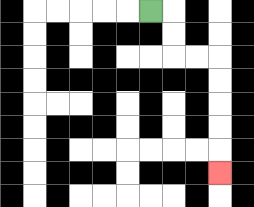{'start': '[6, 0]', 'end': '[9, 7]', 'path_directions': 'R,D,D,R,R,D,D,D,D,D', 'path_coordinates': '[[6, 0], [7, 0], [7, 1], [7, 2], [8, 2], [9, 2], [9, 3], [9, 4], [9, 5], [9, 6], [9, 7]]'}